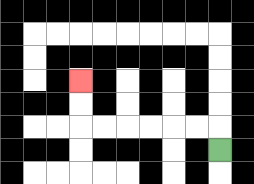{'start': '[9, 6]', 'end': '[3, 3]', 'path_directions': 'U,L,L,L,L,L,L,U,U', 'path_coordinates': '[[9, 6], [9, 5], [8, 5], [7, 5], [6, 5], [5, 5], [4, 5], [3, 5], [3, 4], [3, 3]]'}